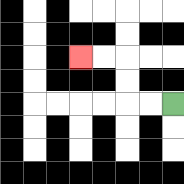{'start': '[7, 4]', 'end': '[3, 2]', 'path_directions': 'L,L,U,U,L,L', 'path_coordinates': '[[7, 4], [6, 4], [5, 4], [5, 3], [5, 2], [4, 2], [3, 2]]'}